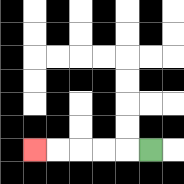{'start': '[6, 6]', 'end': '[1, 6]', 'path_directions': 'L,L,L,L,L', 'path_coordinates': '[[6, 6], [5, 6], [4, 6], [3, 6], [2, 6], [1, 6]]'}